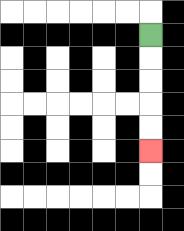{'start': '[6, 1]', 'end': '[6, 6]', 'path_directions': 'D,D,D,D,D', 'path_coordinates': '[[6, 1], [6, 2], [6, 3], [6, 4], [6, 5], [6, 6]]'}